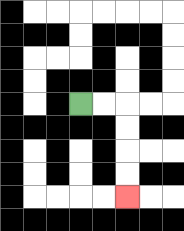{'start': '[3, 4]', 'end': '[5, 8]', 'path_directions': 'R,R,D,D,D,D', 'path_coordinates': '[[3, 4], [4, 4], [5, 4], [5, 5], [5, 6], [5, 7], [5, 8]]'}